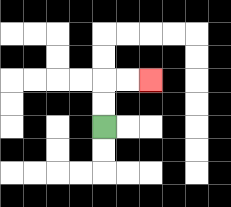{'start': '[4, 5]', 'end': '[6, 3]', 'path_directions': 'U,U,R,R', 'path_coordinates': '[[4, 5], [4, 4], [4, 3], [5, 3], [6, 3]]'}